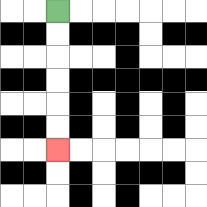{'start': '[2, 0]', 'end': '[2, 6]', 'path_directions': 'D,D,D,D,D,D', 'path_coordinates': '[[2, 0], [2, 1], [2, 2], [2, 3], [2, 4], [2, 5], [2, 6]]'}